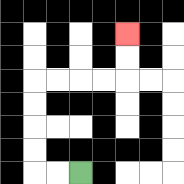{'start': '[3, 7]', 'end': '[5, 1]', 'path_directions': 'L,L,U,U,U,U,R,R,R,R,U,U', 'path_coordinates': '[[3, 7], [2, 7], [1, 7], [1, 6], [1, 5], [1, 4], [1, 3], [2, 3], [3, 3], [4, 3], [5, 3], [5, 2], [5, 1]]'}